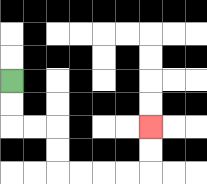{'start': '[0, 3]', 'end': '[6, 5]', 'path_directions': 'D,D,R,R,D,D,R,R,R,R,U,U', 'path_coordinates': '[[0, 3], [0, 4], [0, 5], [1, 5], [2, 5], [2, 6], [2, 7], [3, 7], [4, 7], [5, 7], [6, 7], [6, 6], [6, 5]]'}